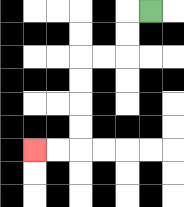{'start': '[6, 0]', 'end': '[1, 6]', 'path_directions': 'L,D,D,L,L,D,D,D,D,L,L', 'path_coordinates': '[[6, 0], [5, 0], [5, 1], [5, 2], [4, 2], [3, 2], [3, 3], [3, 4], [3, 5], [3, 6], [2, 6], [1, 6]]'}